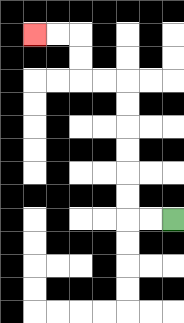{'start': '[7, 9]', 'end': '[1, 1]', 'path_directions': 'L,L,U,U,U,U,U,U,L,L,U,U,L,L', 'path_coordinates': '[[7, 9], [6, 9], [5, 9], [5, 8], [5, 7], [5, 6], [5, 5], [5, 4], [5, 3], [4, 3], [3, 3], [3, 2], [3, 1], [2, 1], [1, 1]]'}